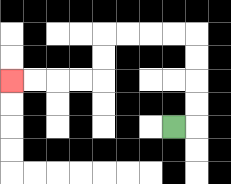{'start': '[7, 5]', 'end': '[0, 3]', 'path_directions': 'R,U,U,U,U,L,L,L,L,D,D,L,L,L,L', 'path_coordinates': '[[7, 5], [8, 5], [8, 4], [8, 3], [8, 2], [8, 1], [7, 1], [6, 1], [5, 1], [4, 1], [4, 2], [4, 3], [3, 3], [2, 3], [1, 3], [0, 3]]'}